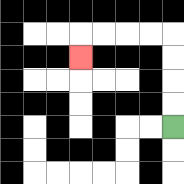{'start': '[7, 5]', 'end': '[3, 2]', 'path_directions': 'U,U,U,U,L,L,L,L,D', 'path_coordinates': '[[7, 5], [7, 4], [7, 3], [7, 2], [7, 1], [6, 1], [5, 1], [4, 1], [3, 1], [3, 2]]'}